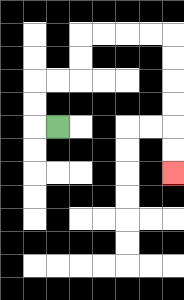{'start': '[2, 5]', 'end': '[7, 7]', 'path_directions': 'L,U,U,R,R,U,U,R,R,R,R,D,D,D,D,D,D', 'path_coordinates': '[[2, 5], [1, 5], [1, 4], [1, 3], [2, 3], [3, 3], [3, 2], [3, 1], [4, 1], [5, 1], [6, 1], [7, 1], [7, 2], [7, 3], [7, 4], [7, 5], [7, 6], [7, 7]]'}